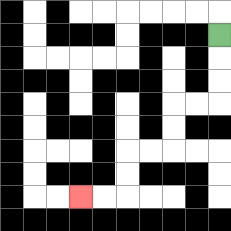{'start': '[9, 1]', 'end': '[3, 8]', 'path_directions': 'D,D,D,L,L,D,D,L,L,D,D,L,L', 'path_coordinates': '[[9, 1], [9, 2], [9, 3], [9, 4], [8, 4], [7, 4], [7, 5], [7, 6], [6, 6], [5, 6], [5, 7], [5, 8], [4, 8], [3, 8]]'}